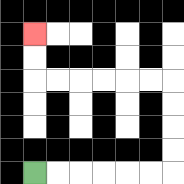{'start': '[1, 7]', 'end': '[1, 1]', 'path_directions': 'R,R,R,R,R,R,U,U,U,U,L,L,L,L,L,L,U,U', 'path_coordinates': '[[1, 7], [2, 7], [3, 7], [4, 7], [5, 7], [6, 7], [7, 7], [7, 6], [7, 5], [7, 4], [7, 3], [6, 3], [5, 3], [4, 3], [3, 3], [2, 3], [1, 3], [1, 2], [1, 1]]'}